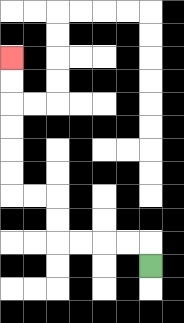{'start': '[6, 11]', 'end': '[0, 2]', 'path_directions': 'U,L,L,L,L,U,U,L,L,U,U,U,U,U,U', 'path_coordinates': '[[6, 11], [6, 10], [5, 10], [4, 10], [3, 10], [2, 10], [2, 9], [2, 8], [1, 8], [0, 8], [0, 7], [0, 6], [0, 5], [0, 4], [0, 3], [0, 2]]'}